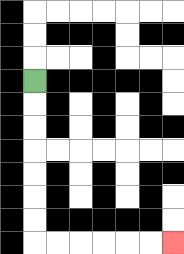{'start': '[1, 3]', 'end': '[7, 10]', 'path_directions': 'D,D,D,D,D,D,D,R,R,R,R,R,R', 'path_coordinates': '[[1, 3], [1, 4], [1, 5], [1, 6], [1, 7], [1, 8], [1, 9], [1, 10], [2, 10], [3, 10], [4, 10], [5, 10], [6, 10], [7, 10]]'}